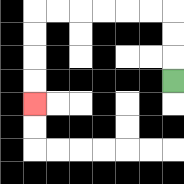{'start': '[7, 3]', 'end': '[1, 4]', 'path_directions': 'U,U,U,L,L,L,L,L,L,D,D,D,D', 'path_coordinates': '[[7, 3], [7, 2], [7, 1], [7, 0], [6, 0], [5, 0], [4, 0], [3, 0], [2, 0], [1, 0], [1, 1], [1, 2], [1, 3], [1, 4]]'}